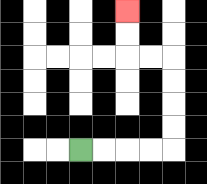{'start': '[3, 6]', 'end': '[5, 0]', 'path_directions': 'R,R,R,R,U,U,U,U,L,L,U,U', 'path_coordinates': '[[3, 6], [4, 6], [5, 6], [6, 6], [7, 6], [7, 5], [7, 4], [7, 3], [7, 2], [6, 2], [5, 2], [5, 1], [5, 0]]'}